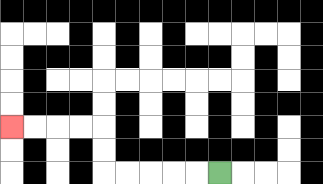{'start': '[9, 7]', 'end': '[0, 5]', 'path_directions': 'L,L,L,L,L,U,U,L,L,L,L', 'path_coordinates': '[[9, 7], [8, 7], [7, 7], [6, 7], [5, 7], [4, 7], [4, 6], [4, 5], [3, 5], [2, 5], [1, 5], [0, 5]]'}